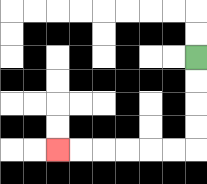{'start': '[8, 2]', 'end': '[2, 6]', 'path_directions': 'D,D,D,D,L,L,L,L,L,L', 'path_coordinates': '[[8, 2], [8, 3], [8, 4], [8, 5], [8, 6], [7, 6], [6, 6], [5, 6], [4, 6], [3, 6], [2, 6]]'}